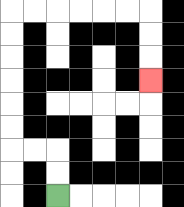{'start': '[2, 8]', 'end': '[6, 3]', 'path_directions': 'U,U,L,L,U,U,U,U,U,U,R,R,R,R,R,R,D,D,D', 'path_coordinates': '[[2, 8], [2, 7], [2, 6], [1, 6], [0, 6], [0, 5], [0, 4], [0, 3], [0, 2], [0, 1], [0, 0], [1, 0], [2, 0], [3, 0], [4, 0], [5, 0], [6, 0], [6, 1], [6, 2], [6, 3]]'}